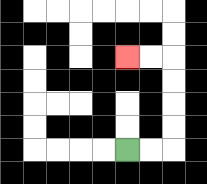{'start': '[5, 6]', 'end': '[5, 2]', 'path_directions': 'R,R,U,U,U,U,L,L', 'path_coordinates': '[[5, 6], [6, 6], [7, 6], [7, 5], [7, 4], [7, 3], [7, 2], [6, 2], [5, 2]]'}